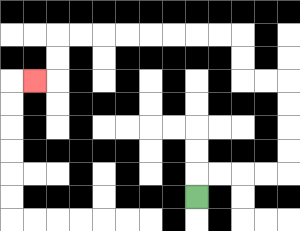{'start': '[8, 8]', 'end': '[1, 3]', 'path_directions': 'U,R,R,R,R,U,U,U,U,L,L,U,U,L,L,L,L,L,L,L,L,D,D,L', 'path_coordinates': '[[8, 8], [8, 7], [9, 7], [10, 7], [11, 7], [12, 7], [12, 6], [12, 5], [12, 4], [12, 3], [11, 3], [10, 3], [10, 2], [10, 1], [9, 1], [8, 1], [7, 1], [6, 1], [5, 1], [4, 1], [3, 1], [2, 1], [2, 2], [2, 3], [1, 3]]'}